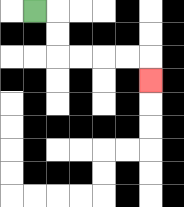{'start': '[1, 0]', 'end': '[6, 3]', 'path_directions': 'R,D,D,R,R,R,R,D', 'path_coordinates': '[[1, 0], [2, 0], [2, 1], [2, 2], [3, 2], [4, 2], [5, 2], [6, 2], [6, 3]]'}